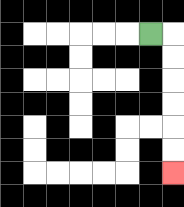{'start': '[6, 1]', 'end': '[7, 7]', 'path_directions': 'R,D,D,D,D,D,D', 'path_coordinates': '[[6, 1], [7, 1], [7, 2], [7, 3], [7, 4], [7, 5], [7, 6], [7, 7]]'}